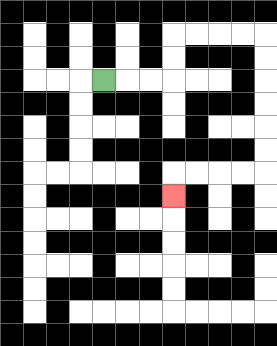{'start': '[4, 3]', 'end': '[7, 8]', 'path_directions': 'R,R,R,U,U,R,R,R,R,D,D,D,D,D,D,L,L,L,L,D', 'path_coordinates': '[[4, 3], [5, 3], [6, 3], [7, 3], [7, 2], [7, 1], [8, 1], [9, 1], [10, 1], [11, 1], [11, 2], [11, 3], [11, 4], [11, 5], [11, 6], [11, 7], [10, 7], [9, 7], [8, 7], [7, 7], [7, 8]]'}